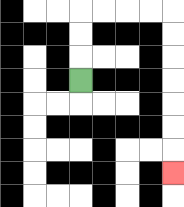{'start': '[3, 3]', 'end': '[7, 7]', 'path_directions': 'U,U,U,R,R,R,R,D,D,D,D,D,D,D', 'path_coordinates': '[[3, 3], [3, 2], [3, 1], [3, 0], [4, 0], [5, 0], [6, 0], [7, 0], [7, 1], [7, 2], [7, 3], [7, 4], [7, 5], [7, 6], [7, 7]]'}